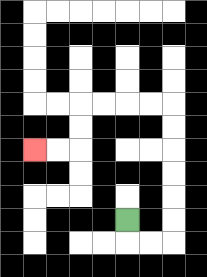{'start': '[5, 9]', 'end': '[1, 6]', 'path_directions': 'D,R,R,U,U,U,U,U,U,L,L,L,L,D,D,L,L', 'path_coordinates': '[[5, 9], [5, 10], [6, 10], [7, 10], [7, 9], [7, 8], [7, 7], [7, 6], [7, 5], [7, 4], [6, 4], [5, 4], [4, 4], [3, 4], [3, 5], [3, 6], [2, 6], [1, 6]]'}